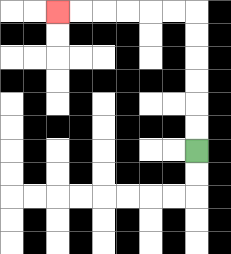{'start': '[8, 6]', 'end': '[2, 0]', 'path_directions': 'U,U,U,U,U,U,L,L,L,L,L,L', 'path_coordinates': '[[8, 6], [8, 5], [8, 4], [8, 3], [8, 2], [8, 1], [8, 0], [7, 0], [6, 0], [5, 0], [4, 0], [3, 0], [2, 0]]'}